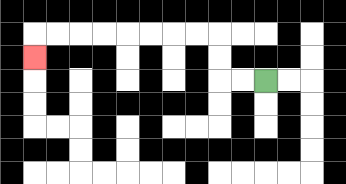{'start': '[11, 3]', 'end': '[1, 2]', 'path_directions': 'L,L,U,U,L,L,L,L,L,L,L,L,D', 'path_coordinates': '[[11, 3], [10, 3], [9, 3], [9, 2], [9, 1], [8, 1], [7, 1], [6, 1], [5, 1], [4, 1], [3, 1], [2, 1], [1, 1], [1, 2]]'}